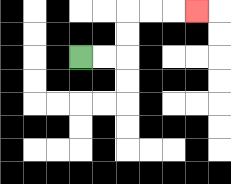{'start': '[3, 2]', 'end': '[8, 0]', 'path_directions': 'R,R,U,U,R,R,R', 'path_coordinates': '[[3, 2], [4, 2], [5, 2], [5, 1], [5, 0], [6, 0], [7, 0], [8, 0]]'}